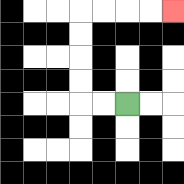{'start': '[5, 4]', 'end': '[7, 0]', 'path_directions': 'L,L,U,U,U,U,R,R,R,R', 'path_coordinates': '[[5, 4], [4, 4], [3, 4], [3, 3], [3, 2], [3, 1], [3, 0], [4, 0], [5, 0], [6, 0], [7, 0]]'}